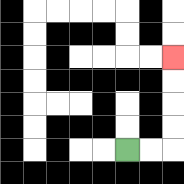{'start': '[5, 6]', 'end': '[7, 2]', 'path_directions': 'R,R,U,U,U,U', 'path_coordinates': '[[5, 6], [6, 6], [7, 6], [7, 5], [7, 4], [7, 3], [7, 2]]'}